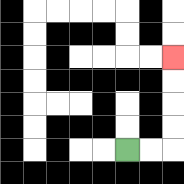{'start': '[5, 6]', 'end': '[7, 2]', 'path_directions': 'R,R,U,U,U,U', 'path_coordinates': '[[5, 6], [6, 6], [7, 6], [7, 5], [7, 4], [7, 3], [7, 2]]'}